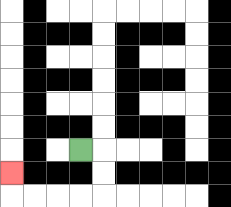{'start': '[3, 6]', 'end': '[0, 7]', 'path_directions': 'R,D,D,L,L,L,L,U', 'path_coordinates': '[[3, 6], [4, 6], [4, 7], [4, 8], [3, 8], [2, 8], [1, 8], [0, 8], [0, 7]]'}